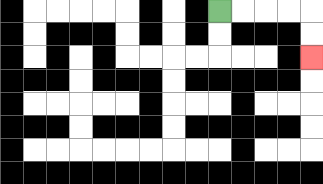{'start': '[9, 0]', 'end': '[13, 2]', 'path_directions': 'R,R,R,R,D,D', 'path_coordinates': '[[9, 0], [10, 0], [11, 0], [12, 0], [13, 0], [13, 1], [13, 2]]'}